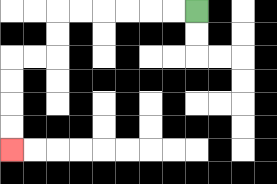{'start': '[8, 0]', 'end': '[0, 6]', 'path_directions': 'L,L,L,L,L,L,D,D,L,L,D,D,D,D', 'path_coordinates': '[[8, 0], [7, 0], [6, 0], [5, 0], [4, 0], [3, 0], [2, 0], [2, 1], [2, 2], [1, 2], [0, 2], [0, 3], [0, 4], [0, 5], [0, 6]]'}